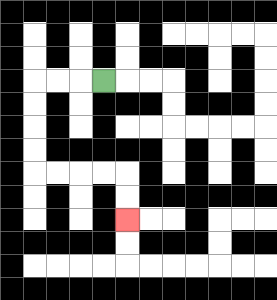{'start': '[4, 3]', 'end': '[5, 9]', 'path_directions': 'L,L,L,D,D,D,D,R,R,R,R,D,D', 'path_coordinates': '[[4, 3], [3, 3], [2, 3], [1, 3], [1, 4], [1, 5], [1, 6], [1, 7], [2, 7], [3, 7], [4, 7], [5, 7], [5, 8], [5, 9]]'}